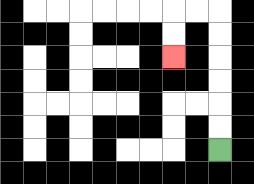{'start': '[9, 6]', 'end': '[7, 2]', 'path_directions': 'U,U,U,U,U,U,L,L,D,D', 'path_coordinates': '[[9, 6], [9, 5], [9, 4], [9, 3], [9, 2], [9, 1], [9, 0], [8, 0], [7, 0], [7, 1], [7, 2]]'}